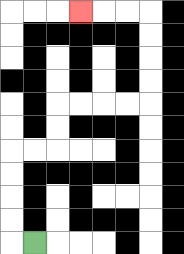{'start': '[1, 10]', 'end': '[3, 0]', 'path_directions': 'L,U,U,U,U,R,R,U,U,R,R,R,R,U,U,U,U,L,L,L', 'path_coordinates': '[[1, 10], [0, 10], [0, 9], [0, 8], [0, 7], [0, 6], [1, 6], [2, 6], [2, 5], [2, 4], [3, 4], [4, 4], [5, 4], [6, 4], [6, 3], [6, 2], [6, 1], [6, 0], [5, 0], [4, 0], [3, 0]]'}